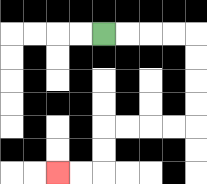{'start': '[4, 1]', 'end': '[2, 7]', 'path_directions': 'R,R,R,R,D,D,D,D,L,L,L,L,D,D,L,L', 'path_coordinates': '[[4, 1], [5, 1], [6, 1], [7, 1], [8, 1], [8, 2], [8, 3], [8, 4], [8, 5], [7, 5], [6, 5], [5, 5], [4, 5], [4, 6], [4, 7], [3, 7], [2, 7]]'}